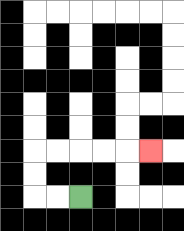{'start': '[3, 8]', 'end': '[6, 6]', 'path_directions': 'L,L,U,U,R,R,R,R,R', 'path_coordinates': '[[3, 8], [2, 8], [1, 8], [1, 7], [1, 6], [2, 6], [3, 6], [4, 6], [5, 6], [6, 6]]'}